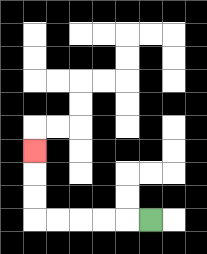{'start': '[6, 9]', 'end': '[1, 6]', 'path_directions': 'L,L,L,L,L,U,U,U', 'path_coordinates': '[[6, 9], [5, 9], [4, 9], [3, 9], [2, 9], [1, 9], [1, 8], [1, 7], [1, 6]]'}